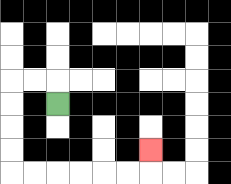{'start': '[2, 4]', 'end': '[6, 6]', 'path_directions': 'U,L,L,D,D,D,D,R,R,R,R,R,R,U', 'path_coordinates': '[[2, 4], [2, 3], [1, 3], [0, 3], [0, 4], [0, 5], [0, 6], [0, 7], [1, 7], [2, 7], [3, 7], [4, 7], [5, 7], [6, 7], [6, 6]]'}